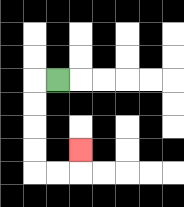{'start': '[2, 3]', 'end': '[3, 6]', 'path_directions': 'L,D,D,D,D,R,R,U', 'path_coordinates': '[[2, 3], [1, 3], [1, 4], [1, 5], [1, 6], [1, 7], [2, 7], [3, 7], [3, 6]]'}